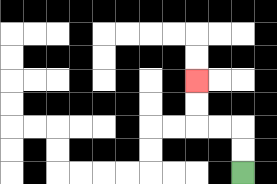{'start': '[10, 7]', 'end': '[8, 3]', 'path_directions': 'U,U,L,L,U,U', 'path_coordinates': '[[10, 7], [10, 6], [10, 5], [9, 5], [8, 5], [8, 4], [8, 3]]'}